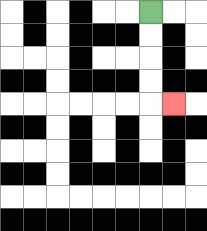{'start': '[6, 0]', 'end': '[7, 4]', 'path_directions': 'D,D,D,D,R', 'path_coordinates': '[[6, 0], [6, 1], [6, 2], [6, 3], [6, 4], [7, 4]]'}